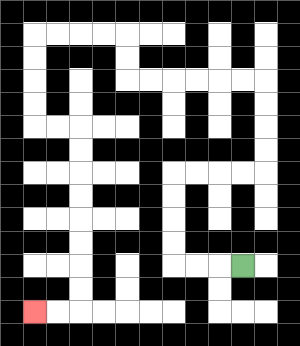{'start': '[10, 11]', 'end': '[1, 13]', 'path_directions': 'L,L,L,U,U,U,U,R,R,R,R,U,U,U,U,L,L,L,L,L,L,U,U,L,L,L,L,D,D,D,D,R,R,D,D,D,D,D,D,D,D,L,L', 'path_coordinates': '[[10, 11], [9, 11], [8, 11], [7, 11], [7, 10], [7, 9], [7, 8], [7, 7], [8, 7], [9, 7], [10, 7], [11, 7], [11, 6], [11, 5], [11, 4], [11, 3], [10, 3], [9, 3], [8, 3], [7, 3], [6, 3], [5, 3], [5, 2], [5, 1], [4, 1], [3, 1], [2, 1], [1, 1], [1, 2], [1, 3], [1, 4], [1, 5], [2, 5], [3, 5], [3, 6], [3, 7], [3, 8], [3, 9], [3, 10], [3, 11], [3, 12], [3, 13], [2, 13], [1, 13]]'}